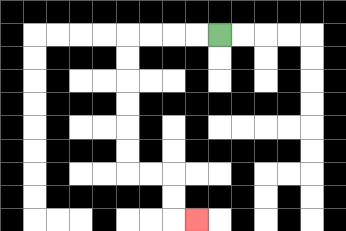{'start': '[9, 1]', 'end': '[8, 9]', 'path_directions': 'L,L,L,L,D,D,D,D,D,D,R,R,D,D,R', 'path_coordinates': '[[9, 1], [8, 1], [7, 1], [6, 1], [5, 1], [5, 2], [5, 3], [5, 4], [5, 5], [5, 6], [5, 7], [6, 7], [7, 7], [7, 8], [7, 9], [8, 9]]'}